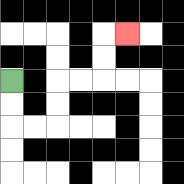{'start': '[0, 3]', 'end': '[5, 1]', 'path_directions': 'D,D,R,R,U,U,R,R,U,U,R', 'path_coordinates': '[[0, 3], [0, 4], [0, 5], [1, 5], [2, 5], [2, 4], [2, 3], [3, 3], [4, 3], [4, 2], [4, 1], [5, 1]]'}